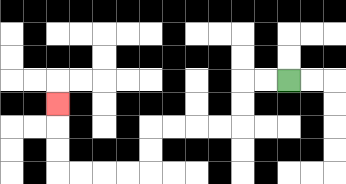{'start': '[12, 3]', 'end': '[2, 4]', 'path_directions': 'L,L,D,D,L,L,L,L,D,D,L,L,L,L,U,U,U', 'path_coordinates': '[[12, 3], [11, 3], [10, 3], [10, 4], [10, 5], [9, 5], [8, 5], [7, 5], [6, 5], [6, 6], [6, 7], [5, 7], [4, 7], [3, 7], [2, 7], [2, 6], [2, 5], [2, 4]]'}